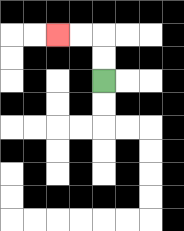{'start': '[4, 3]', 'end': '[2, 1]', 'path_directions': 'U,U,L,L', 'path_coordinates': '[[4, 3], [4, 2], [4, 1], [3, 1], [2, 1]]'}